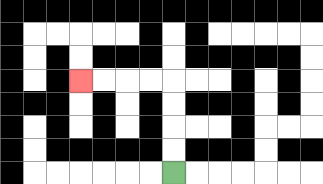{'start': '[7, 7]', 'end': '[3, 3]', 'path_directions': 'U,U,U,U,L,L,L,L', 'path_coordinates': '[[7, 7], [7, 6], [7, 5], [7, 4], [7, 3], [6, 3], [5, 3], [4, 3], [3, 3]]'}